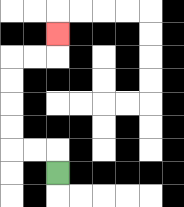{'start': '[2, 7]', 'end': '[2, 1]', 'path_directions': 'U,L,L,U,U,U,U,R,R,U', 'path_coordinates': '[[2, 7], [2, 6], [1, 6], [0, 6], [0, 5], [0, 4], [0, 3], [0, 2], [1, 2], [2, 2], [2, 1]]'}